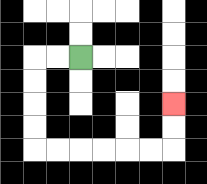{'start': '[3, 2]', 'end': '[7, 4]', 'path_directions': 'L,L,D,D,D,D,R,R,R,R,R,R,U,U', 'path_coordinates': '[[3, 2], [2, 2], [1, 2], [1, 3], [1, 4], [1, 5], [1, 6], [2, 6], [3, 6], [4, 6], [5, 6], [6, 6], [7, 6], [7, 5], [7, 4]]'}